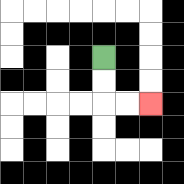{'start': '[4, 2]', 'end': '[6, 4]', 'path_directions': 'D,D,R,R', 'path_coordinates': '[[4, 2], [4, 3], [4, 4], [5, 4], [6, 4]]'}